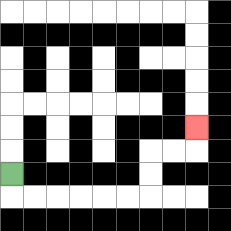{'start': '[0, 7]', 'end': '[8, 5]', 'path_directions': 'D,R,R,R,R,R,R,U,U,R,R,U', 'path_coordinates': '[[0, 7], [0, 8], [1, 8], [2, 8], [3, 8], [4, 8], [5, 8], [6, 8], [6, 7], [6, 6], [7, 6], [8, 6], [8, 5]]'}